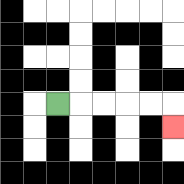{'start': '[2, 4]', 'end': '[7, 5]', 'path_directions': 'R,R,R,R,R,D', 'path_coordinates': '[[2, 4], [3, 4], [4, 4], [5, 4], [6, 4], [7, 4], [7, 5]]'}